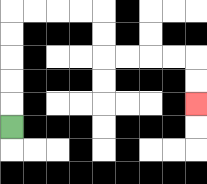{'start': '[0, 5]', 'end': '[8, 4]', 'path_directions': 'U,U,U,U,U,R,R,R,R,D,D,R,R,R,R,D,D', 'path_coordinates': '[[0, 5], [0, 4], [0, 3], [0, 2], [0, 1], [0, 0], [1, 0], [2, 0], [3, 0], [4, 0], [4, 1], [4, 2], [5, 2], [6, 2], [7, 2], [8, 2], [8, 3], [8, 4]]'}